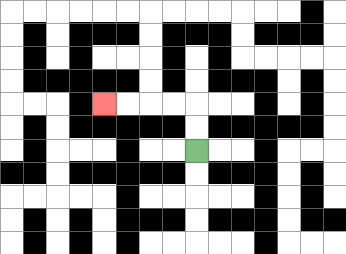{'start': '[8, 6]', 'end': '[4, 4]', 'path_directions': 'U,U,L,L,L,L', 'path_coordinates': '[[8, 6], [8, 5], [8, 4], [7, 4], [6, 4], [5, 4], [4, 4]]'}